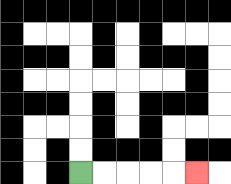{'start': '[3, 7]', 'end': '[8, 7]', 'path_directions': 'R,R,R,R,R', 'path_coordinates': '[[3, 7], [4, 7], [5, 7], [6, 7], [7, 7], [8, 7]]'}